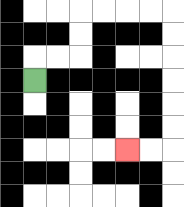{'start': '[1, 3]', 'end': '[5, 6]', 'path_directions': 'U,R,R,U,U,R,R,R,R,D,D,D,D,D,D,L,L', 'path_coordinates': '[[1, 3], [1, 2], [2, 2], [3, 2], [3, 1], [3, 0], [4, 0], [5, 0], [6, 0], [7, 0], [7, 1], [7, 2], [7, 3], [7, 4], [7, 5], [7, 6], [6, 6], [5, 6]]'}